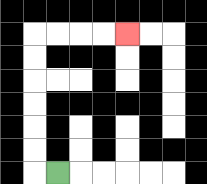{'start': '[2, 7]', 'end': '[5, 1]', 'path_directions': 'L,U,U,U,U,U,U,R,R,R,R', 'path_coordinates': '[[2, 7], [1, 7], [1, 6], [1, 5], [1, 4], [1, 3], [1, 2], [1, 1], [2, 1], [3, 1], [4, 1], [5, 1]]'}